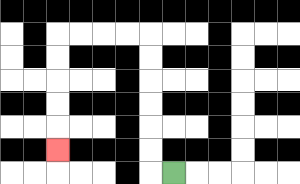{'start': '[7, 7]', 'end': '[2, 6]', 'path_directions': 'L,U,U,U,U,U,U,L,L,L,L,D,D,D,D,D', 'path_coordinates': '[[7, 7], [6, 7], [6, 6], [6, 5], [6, 4], [6, 3], [6, 2], [6, 1], [5, 1], [4, 1], [3, 1], [2, 1], [2, 2], [2, 3], [2, 4], [2, 5], [2, 6]]'}